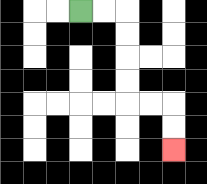{'start': '[3, 0]', 'end': '[7, 6]', 'path_directions': 'R,R,D,D,D,D,R,R,D,D', 'path_coordinates': '[[3, 0], [4, 0], [5, 0], [5, 1], [5, 2], [5, 3], [5, 4], [6, 4], [7, 4], [7, 5], [7, 6]]'}